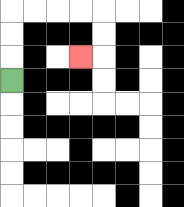{'start': '[0, 3]', 'end': '[3, 2]', 'path_directions': 'U,U,U,R,R,R,R,D,D,L', 'path_coordinates': '[[0, 3], [0, 2], [0, 1], [0, 0], [1, 0], [2, 0], [3, 0], [4, 0], [4, 1], [4, 2], [3, 2]]'}